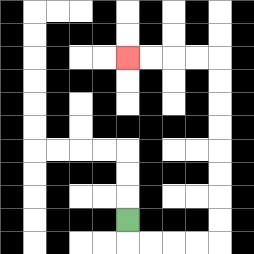{'start': '[5, 9]', 'end': '[5, 2]', 'path_directions': 'D,R,R,R,R,U,U,U,U,U,U,U,U,L,L,L,L', 'path_coordinates': '[[5, 9], [5, 10], [6, 10], [7, 10], [8, 10], [9, 10], [9, 9], [9, 8], [9, 7], [9, 6], [9, 5], [9, 4], [9, 3], [9, 2], [8, 2], [7, 2], [6, 2], [5, 2]]'}